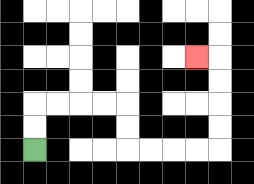{'start': '[1, 6]', 'end': '[8, 2]', 'path_directions': 'U,U,R,R,R,R,D,D,R,R,R,R,U,U,U,U,L', 'path_coordinates': '[[1, 6], [1, 5], [1, 4], [2, 4], [3, 4], [4, 4], [5, 4], [5, 5], [5, 6], [6, 6], [7, 6], [8, 6], [9, 6], [9, 5], [9, 4], [9, 3], [9, 2], [8, 2]]'}